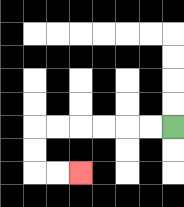{'start': '[7, 5]', 'end': '[3, 7]', 'path_directions': 'L,L,L,L,L,L,D,D,R,R', 'path_coordinates': '[[7, 5], [6, 5], [5, 5], [4, 5], [3, 5], [2, 5], [1, 5], [1, 6], [1, 7], [2, 7], [3, 7]]'}